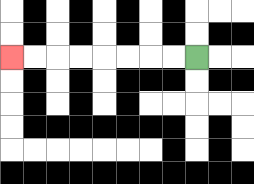{'start': '[8, 2]', 'end': '[0, 2]', 'path_directions': 'L,L,L,L,L,L,L,L', 'path_coordinates': '[[8, 2], [7, 2], [6, 2], [5, 2], [4, 2], [3, 2], [2, 2], [1, 2], [0, 2]]'}